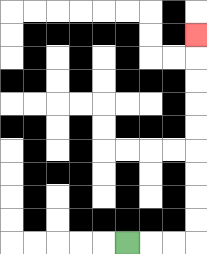{'start': '[5, 10]', 'end': '[8, 1]', 'path_directions': 'R,R,R,U,U,U,U,U,U,U,U,U', 'path_coordinates': '[[5, 10], [6, 10], [7, 10], [8, 10], [8, 9], [8, 8], [8, 7], [8, 6], [8, 5], [8, 4], [8, 3], [8, 2], [8, 1]]'}